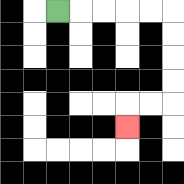{'start': '[2, 0]', 'end': '[5, 5]', 'path_directions': 'R,R,R,R,R,D,D,D,D,L,L,D', 'path_coordinates': '[[2, 0], [3, 0], [4, 0], [5, 0], [6, 0], [7, 0], [7, 1], [7, 2], [7, 3], [7, 4], [6, 4], [5, 4], [5, 5]]'}